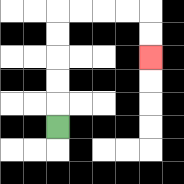{'start': '[2, 5]', 'end': '[6, 2]', 'path_directions': 'U,U,U,U,U,R,R,R,R,D,D', 'path_coordinates': '[[2, 5], [2, 4], [2, 3], [2, 2], [2, 1], [2, 0], [3, 0], [4, 0], [5, 0], [6, 0], [6, 1], [6, 2]]'}